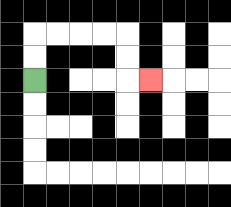{'start': '[1, 3]', 'end': '[6, 3]', 'path_directions': 'U,U,R,R,R,R,D,D,R', 'path_coordinates': '[[1, 3], [1, 2], [1, 1], [2, 1], [3, 1], [4, 1], [5, 1], [5, 2], [5, 3], [6, 3]]'}